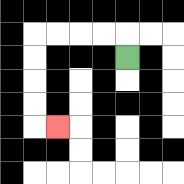{'start': '[5, 2]', 'end': '[2, 5]', 'path_directions': 'U,L,L,L,L,D,D,D,D,R', 'path_coordinates': '[[5, 2], [5, 1], [4, 1], [3, 1], [2, 1], [1, 1], [1, 2], [1, 3], [1, 4], [1, 5], [2, 5]]'}